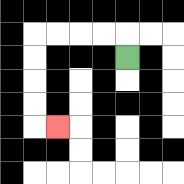{'start': '[5, 2]', 'end': '[2, 5]', 'path_directions': 'U,L,L,L,L,D,D,D,D,R', 'path_coordinates': '[[5, 2], [5, 1], [4, 1], [3, 1], [2, 1], [1, 1], [1, 2], [1, 3], [1, 4], [1, 5], [2, 5]]'}